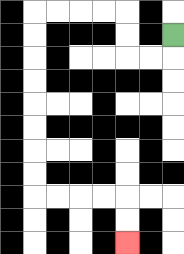{'start': '[7, 1]', 'end': '[5, 10]', 'path_directions': 'D,L,L,U,U,L,L,L,L,D,D,D,D,D,D,D,D,R,R,R,R,D,D', 'path_coordinates': '[[7, 1], [7, 2], [6, 2], [5, 2], [5, 1], [5, 0], [4, 0], [3, 0], [2, 0], [1, 0], [1, 1], [1, 2], [1, 3], [1, 4], [1, 5], [1, 6], [1, 7], [1, 8], [2, 8], [3, 8], [4, 8], [5, 8], [5, 9], [5, 10]]'}